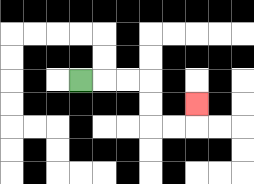{'start': '[3, 3]', 'end': '[8, 4]', 'path_directions': 'R,R,R,D,D,R,R,U', 'path_coordinates': '[[3, 3], [4, 3], [5, 3], [6, 3], [6, 4], [6, 5], [7, 5], [8, 5], [8, 4]]'}